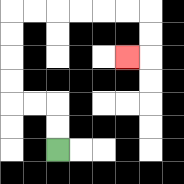{'start': '[2, 6]', 'end': '[5, 2]', 'path_directions': 'U,U,L,L,U,U,U,U,R,R,R,R,R,R,D,D,L', 'path_coordinates': '[[2, 6], [2, 5], [2, 4], [1, 4], [0, 4], [0, 3], [0, 2], [0, 1], [0, 0], [1, 0], [2, 0], [3, 0], [4, 0], [5, 0], [6, 0], [6, 1], [6, 2], [5, 2]]'}